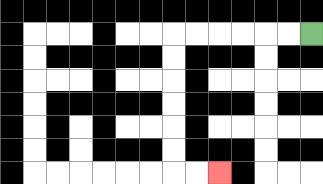{'start': '[13, 1]', 'end': '[9, 7]', 'path_directions': 'L,L,L,L,L,L,D,D,D,D,D,D,R,R', 'path_coordinates': '[[13, 1], [12, 1], [11, 1], [10, 1], [9, 1], [8, 1], [7, 1], [7, 2], [7, 3], [7, 4], [7, 5], [7, 6], [7, 7], [8, 7], [9, 7]]'}